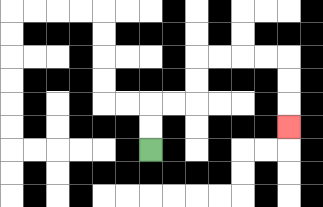{'start': '[6, 6]', 'end': '[12, 5]', 'path_directions': 'U,U,R,R,U,U,R,R,R,R,D,D,D', 'path_coordinates': '[[6, 6], [6, 5], [6, 4], [7, 4], [8, 4], [8, 3], [8, 2], [9, 2], [10, 2], [11, 2], [12, 2], [12, 3], [12, 4], [12, 5]]'}